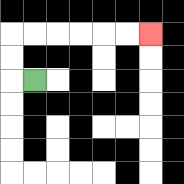{'start': '[1, 3]', 'end': '[6, 1]', 'path_directions': 'L,U,U,R,R,R,R,R,R', 'path_coordinates': '[[1, 3], [0, 3], [0, 2], [0, 1], [1, 1], [2, 1], [3, 1], [4, 1], [5, 1], [6, 1]]'}